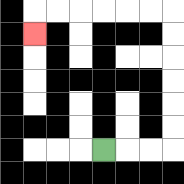{'start': '[4, 6]', 'end': '[1, 1]', 'path_directions': 'R,R,R,U,U,U,U,U,U,L,L,L,L,L,L,D', 'path_coordinates': '[[4, 6], [5, 6], [6, 6], [7, 6], [7, 5], [7, 4], [7, 3], [7, 2], [7, 1], [7, 0], [6, 0], [5, 0], [4, 0], [3, 0], [2, 0], [1, 0], [1, 1]]'}